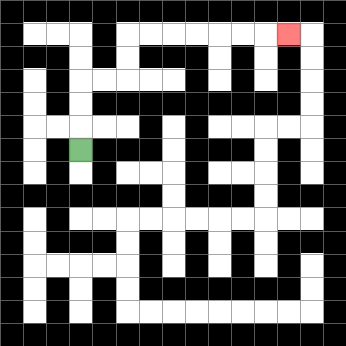{'start': '[3, 6]', 'end': '[12, 1]', 'path_directions': 'U,U,U,R,R,U,U,R,R,R,R,R,R,R', 'path_coordinates': '[[3, 6], [3, 5], [3, 4], [3, 3], [4, 3], [5, 3], [5, 2], [5, 1], [6, 1], [7, 1], [8, 1], [9, 1], [10, 1], [11, 1], [12, 1]]'}